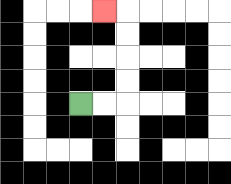{'start': '[3, 4]', 'end': '[4, 0]', 'path_directions': 'R,R,U,U,U,U,L', 'path_coordinates': '[[3, 4], [4, 4], [5, 4], [5, 3], [5, 2], [5, 1], [5, 0], [4, 0]]'}